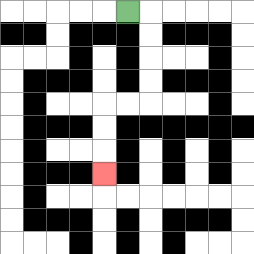{'start': '[5, 0]', 'end': '[4, 7]', 'path_directions': 'R,D,D,D,D,L,L,D,D,D', 'path_coordinates': '[[5, 0], [6, 0], [6, 1], [6, 2], [6, 3], [6, 4], [5, 4], [4, 4], [4, 5], [4, 6], [4, 7]]'}